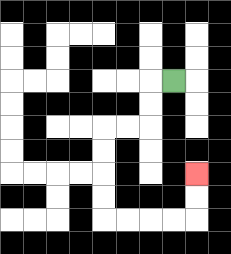{'start': '[7, 3]', 'end': '[8, 7]', 'path_directions': 'L,D,D,L,L,D,D,D,D,R,R,R,R,U,U', 'path_coordinates': '[[7, 3], [6, 3], [6, 4], [6, 5], [5, 5], [4, 5], [4, 6], [4, 7], [4, 8], [4, 9], [5, 9], [6, 9], [7, 9], [8, 9], [8, 8], [8, 7]]'}